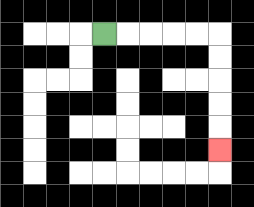{'start': '[4, 1]', 'end': '[9, 6]', 'path_directions': 'R,R,R,R,R,D,D,D,D,D', 'path_coordinates': '[[4, 1], [5, 1], [6, 1], [7, 1], [8, 1], [9, 1], [9, 2], [9, 3], [9, 4], [9, 5], [9, 6]]'}